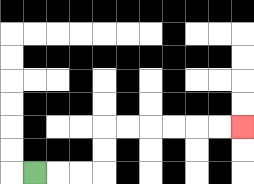{'start': '[1, 7]', 'end': '[10, 5]', 'path_directions': 'R,R,R,U,U,R,R,R,R,R,R', 'path_coordinates': '[[1, 7], [2, 7], [3, 7], [4, 7], [4, 6], [4, 5], [5, 5], [6, 5], [7, 5], [8, 5], [9, 5], [10, 5]]'}